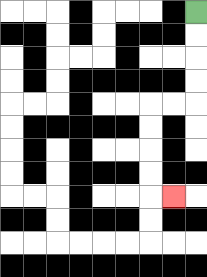{'start': '[8, 0]', 'end': '[7, 8]', 'path_directions': 'D,D,D,D,L,L,D,D,D,D,R', 'path_coordinates': '[[8, 0], [8, 1], [8, 2], [8, 3], [8, 4], [7, 4], [6, 4], [6, 5], [6, 6], [6, 7], [6, 8], [7, 8]]'}